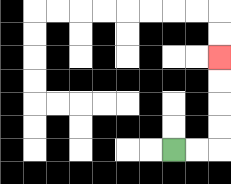{'start': '[7, 6]', 'end': '[9, 2]', 'path_directions': 'R,R,U,U,U,U', 'path_coordinates': '[[7, 6], [8, 6], [9, 6], [9, 5], [9, 4], [9, 3], [9, 2]]'}